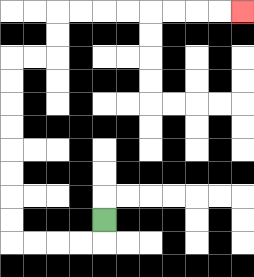{'start': '[4, 9]', 'end': '[10, 0]', 'path_directions': 'D,L,L,L,L,U,U,U,U,U,U,U,U,R,R,U,U,R,R,R,R,R,R,R,R', 'path_coordinates': '[[4, 9], [4, 10], [3, 10], [2, 10], [1, 10], [0, 10], [0, 9], [0, 8], [0, 7], [0, 6], [0, 5], [0, 4], [0, 3], [0, 2], [1, 2], [2, 2], [2, 1], [2, 0], [3, 0], [4, 0], [5, 0], [6, 0], [7, 0], [8, 0], [9, 0], [10, 0]]'}